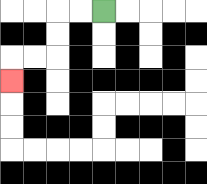{'start': '[4, 0]', 'end': '[0, 3]', 'path_directions': 'L,L,D,D,L,L,D', 'path_coordinates': '[[4, 0], [3, 0], [2, 0], [2, 1], [2, 2], [1, 2], [0, 2], [0, 3]]'}